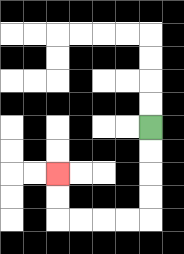{'start': '[6, 5]', 'end': '[2, 7]', 'path_directions': 'D,D,D,D,L,L,L,L,U,U', 'path_coordinates': '[[6, 5], [6, 6], [6, 7], [6, 8], [6, 9], [5, 9], [4, 9], [3, 9], [2, 9], [2, 8], [2, 7]]'}